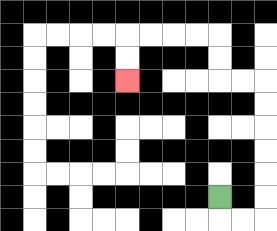{'start': '[9, 8]', 'end': '[5, 3]', 'path_directions': 'D,R,R,U,U,U,U,U,U,L,L,U,U,L,L,L,L,D,D', 'path_coordinates': '[[9, 8], [9, 9], [10, 9], [11, 9], [11, 8], [11, 7], [11, 6], [11, 5], [11, 4], [11, 3], [10, 3], [9, 3], [9, 2], [9, 1], [8, 1], [7, 1], [6, 1], [5, 1], [5, 2], [5, 3]]'}